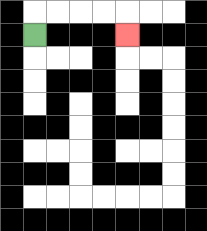{'start': '[1, 1]', 'end': '[5, 1]', 'path_directions': 'U,R,R,R,R,D', 'path_coordinates': '[[1, 1], [1, 0], [2, 0], [3, 0], [4, 0], [5, 0], [5, 1]]'}